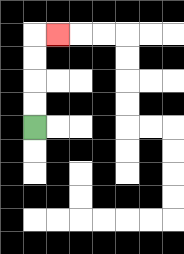{'start': '[1, 5]', 'end': '[2, 1]', 'path_directions': 'U,U,U,U,R', 'path_coordinates': '[[1, 5], [1, 4], [1, 3], [1, 2], [1, 1], [2, 1]]'}